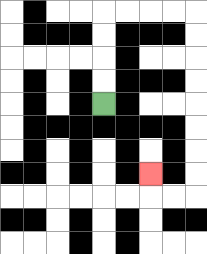{'start': '[4, 4]', 'end': '[6, 7]', 'path_directions': 'U,U,U,U,R,R,R,R,D,D,D,D,D,D,D,D,L,L,U', 'path_coordinates': '[[4, 4], [4, 3], [4, 2], [4, 1], [4, 0], [5, 0], [6, 0], [7, 0], [8, 0], [8, 1], [8, 2], [8, 3], [8, 4], [8, 5], [8, 6], [8, 7], [8, 8], [7, 8], [6, 8], [6, 7]]'}